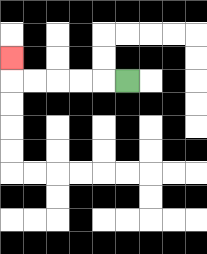{'start': '[5, 3]', 'end': '[0, 2]', 'path_directions': 'L,L,L,L,L,U', 'path_coordinates': '[[5, 3], [4, 3], [3, 3], [2, 3], [1, 3], [0, 3], [0, 2]]'}